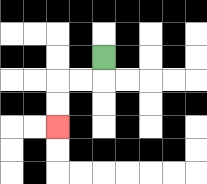{'start': '[4, 2]', 'end': '[2, 5]', 'path_directions': 'D,L,L,D,D', 'path_coordinates': '[[4, 2], [4, 3], [3, 3], [2, 3], [2, 4], [2, 5]]'}